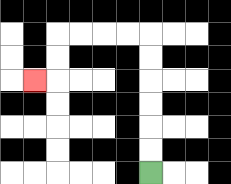{'start': '[6, 7]', 'end': '[1, 3]', 'path_directions': 'U,U,U,U,U,U,L,L,L,L,D,D,L', 'path_coordinates': '[[6, 7], [6, 6], [6, 5], [6, 4], [6, 3], [6, 2], [6, 1], [5, 1], [4, 1], [3, 1], [2, 1], [2, 2], [2, 3], [1, 3]]'}